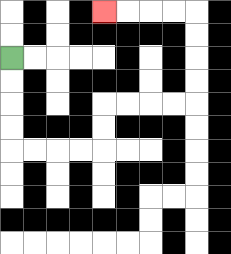{'start': '[0, 2]', 'end': '[4, 0]', 'path_directions': 'D,D,D,D,R,R,R,R,U,U,R,R,R,R,U,U,U,U,L,L,L,L', 'path_coordinates': '[[0, 2], [0, 3], [0, 4], [0, 5], [0, 6], [1, 6], [2, 6], [3, 6], [4, 6], [4, 5], [4, 4], [5, 4], [6, 4], [7, 4], [8, 4], [8, 3], [8, 2], [8, 1], [8, 0], [7, 0], [6, 0], [5, 0], [4, 0]]'}